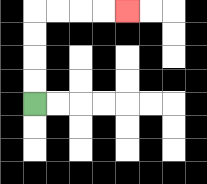{'start': '[1, 4]', 'end': '[5, 0]', 'path_directions': 'U,U,U,U,R,R,R,R', 'path_coordinates': '[[1, 4], [1, 3], [1, 2], [1, 1], [1, 0], [2, 0], [3, 0], [4, 0], [5, 0]]'}